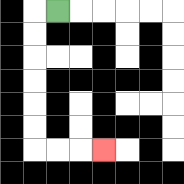{'start': '[2, 0]', 'end': '[4, 6]', 'path_directions': 'L,D,D,D,D,D,D,R,R,R', 'path_coordinates': '[[2, 0], [1, 0], [1, 1], [1, 2], [1, 3], [1, 4], [1, 5], [1, 6], [2, 6], [3, 6], [4, 6]]'}